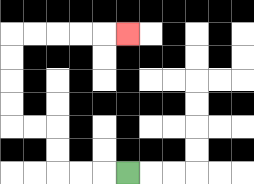{'start': '[5, 7]', 'end': '[5, 1]', 'path_directions': 'L,L,L,U,U,L,L,U,U,U,U,R,R,R,R,R', 'path_coordinates': '[[5, 7], [4, 7], [3, 7], [2, 7], [2, 6], [2, 5], [1, 5], [0, 5], [0, 4], [0, 3], [0, 2], [0, 1], [1, 1], [2, 1], [3, 1], [4, 1], [5, 1]]'}